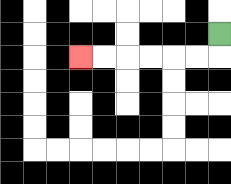{'start': '[9, 1]', 'end': '[3, 2]', 'path_directions': 'D,L,L,L,L,L,L', 'path_coordinates': '[[9, 1], [9, 2], [8, 2], [7, 2], [6, 2], [5, 2], [4, 2], [3, 2]]'}